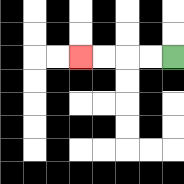{'start': '[7, 2]', 'end': '[3, 2]', 'path_directions': 'L,L,L,L', 'path_coordinates': '[[7, 2], [6, 2], [5, 2], [4, 2], [3, 2]]'}